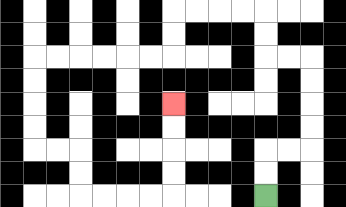{'start': '[11, 8]', 'end': '[7, 4]', 'path_directions': 'U,U,R,R,U,U,U,U,L,L,U,U,L,L,L,L,D,D,L,L,L,L,L,L,D,D,D,D,R,R,D,D,R,R,R,R,U,U,U,U', 'path_coordinates': '[[11, 8], [11, 7], [11, 6], [12, 6], [13, 6], [13, 5], [13, 4], [13, 3], [13, 2], [12, 2], [11, 2], [11, 1], [11, 0], [10, 0], [9, 0], [8, 0], [7, 0], [7, 1], [7, 2], [6, 2], [5, 2], [4, 2], [3, 2], [2, 2], [1, 2], [1, 3], [1, 4], [1, 5], [1, 6], [2, 6], [3, 6], [3, 7], [3, 8], [4, 8], [5, 8], [6, 8], [7, 8], [7, 7], [7, 6], [7, 5], [7, 4]]'}